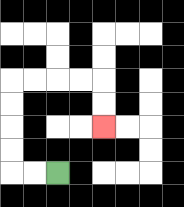{'start': '[2, 7]', 'end': '[4, 5]', 'path_directions': 'L,L,U,U,U,U,R,R,R,R,D,D', 'path_coordinates': '[[2, 7], [1, 7], [0, 7], [0, 6], [0, 5], [0, 4], [0, 3], [1, 3], [2, 3], [3, 3], [4, 3], [4, 4], [4, 5]]'}